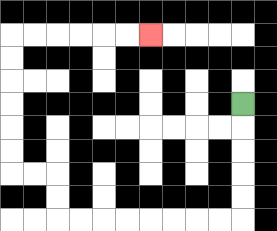{'start': '[10, 4]', 'end': '[6, 1]', 'path_directions': 'D,D,D,D,D,L,L,L,L,L,L,L,L,U,U,L,L,U,U,U,U,U,U,R,R,R,R,R,R', 'path_coordinates': '[[10, 4], [10, 5], [10, 6], [10, 7], [10, 8], [10, 9], [9, 9], [8, 9], [7, 9], [6, 9], [5, 9], [4, 9], [3, 9], [2, 9], [2, 8], [2, 7], [1, 7], [0, 7], [0, 6], [0, 5], [0, 4], [0, 3], [0, 2], [0, 1], [1, 1], [2, 1], [3, 1], [4, 1], [5, 1], [6, 1]]'}